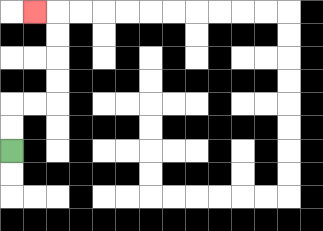{'start': '[0, 6]', 'end': '[1, 0]', 'path_directions': 'U,U,R,R,U,U,U,U,L', 'path_coordinates': '[[0, 6], [0, 5], [0, 4], [1, 4], [2, 4], [2, 3], [2, 2], [2, 1], [2, 0], [1, 0]]'}